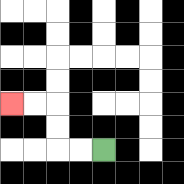{'start': '[4, 6]', 'end': '[0, 4]', 'path_directions': 'L,L,U,U,L,L', 'path_coordinates': '[[4, 6], [3, 6], [2, 6], [2, 5], [2, 4], [1, 4], [0, 4]]'}